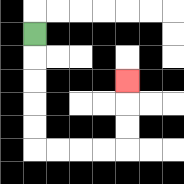{'start': '[1, 1]', 'end': '[5, 3]', 'path_directions': 'D,D,D,D,D,R,R,R,R,U,U,U', 'path_coordinates': '[[1, 1], [1, 2], [1, 3], [1, 4], [1, 5], [1, 6], [2, 6], [3, 6], [4, 6], [5, 6], [5, 5], [5, 4], [5, 3]]'}